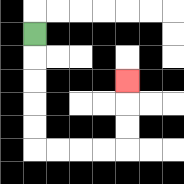{'start': '[1, 1]', 'end': '[5, 3]', 'path_directions': 'D,D,D,D,D,R,R,R,R,U,U,U', 'path_coordinates': '[[1, 1], [1, 2], [1, 3], [1, 4], [1, 5], [1, 6], [2, 6], [3, 6], [4, 6], [5, 6], [5, 5], [5, 4], [5, 3]]'}